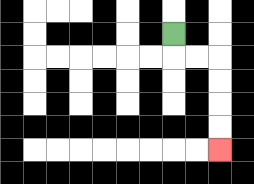{'start': '[7, 1]', 'end': '[9, 6]', 'path_directions': 'D,R,R,D,D,D,D', 'path_coordinates': '[[7, 1], [7, 2], [8, 2], [9, 2], [9, 3], [9, 4], [9, 5], [9, 6]]'}